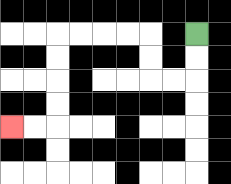{'start': '[8, 1]', 'end': '[0, 5]', 'path_directions': 'D,D,L,L,U,U,L,L,L,L,D,D,D,D,L,L', 'path_coordinates': '[[8, 1], [8, 2], [8, 3], [7, 3], [6, 3], [6, 2], [6, 1], [5, 1], [4, 1], [3, 1], [2, 1], [2, 2], [2, 3], [2, 4], [2, 5], [1, 5], [0, 5]]'}